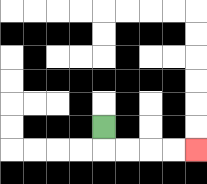{'start': '[4, 5]', 'end': '[8, 6]', 'path_directions': 'D,R,R,R,R', 'path_coordinates': '[[4, 5], [4, 6], [5, 6], [6, 6], [7, 6], [8, 6]]'}